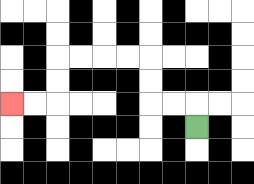{'start': '[8, 5]', 'end': '[0, 4]', 'path_directions': 'U,L,L,U,U,L,L,L,L,D,D,L,L', 'path_coordinates': '[[8, 5], [8, 4], [7, 4], [6, 4], [6, 3], [6, 2], [5, 2], [4, 2], [3, 2], [2, 2], [2, 3], [2, 4], [1, 4], [0, 4]]'}